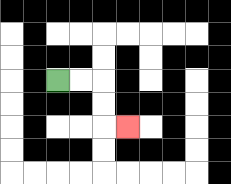{'start': '[2, 3]', 'end': '[5, 5]', 'path_directions': 'R,R,D,D,R', 'path_coordinates': '[[2, 3], [3, 3], [4, 3], [4, 4], [4, 5], [5, 5]]'}